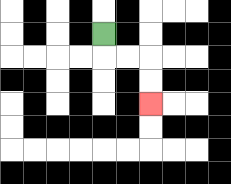{'start': '[4, 1]', 'end': '[6, 4]', 'path_directions': 'D,R,R,D,D', 'path_coordinates': '[[4, 1], [4, 2], [5, 2], [6, 2], [6, 3], [6, 4]]'}